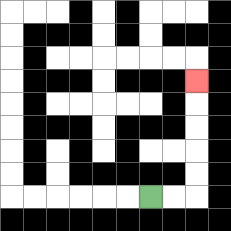{'start': '[6, 8]', 'end': '[8, 3]', 'path_directions': 'R,R,U,U,U,U,U', 'path_coordinates': '[[6, 8], [7, 8], [8, 8], [8, 7], [8, 6], [8, 5], [8, 4], [8, 3]]'}